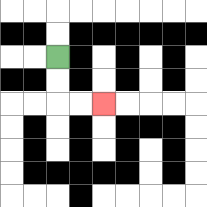{'start': '[2, 2]', 'end': '[4, 4]', 'path_directions': 'D,D,R,R', 'path_coordinates': '[[2, 2], [2, 3], [2, 4], [3, 4], [4, 4]]'}